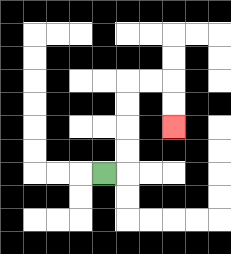{'start': '[4, 7]', 'end': '[7, 5]', 'path_directions': 'R,U,U,U,U,R,R,D,D', 'path_coordinates': '[[4, 7], [5, 7], [5, 6], [5, 5], [5, 4], [5, 3], [6, 3], [7, 3], [7, 4], [7, 5]]'}